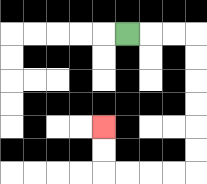{'start': '[5, 1]', 'end': '[4, 5]', 'path_directions': 'R,R,R,D,D,D,D,D,D,L,L,L,L,U,U', 'path_coordinates': '[[5, 1], [6, 1], [7, 1], [8, 1], [8, 2], [8, 3], [8, 4], [8, 5], [8, 6], [8, 7], [7, 7], [6, 7], [5, 7], [4, 7], [4, 6], [4, 5]]'}